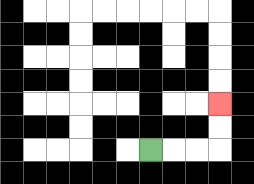{'start': '[6, 6]', 'end': '[9, 4]', 'path_directions': 'R,R,R,U,U', 'path_coordinates': '[[6, 6], [7, 6], [8, 6], [9, 6], [9, 5], [9, 4]]'}